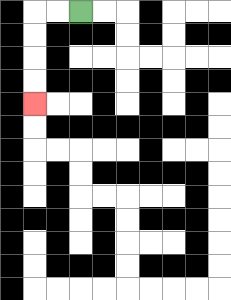{'start': '[3, 0]', 'end': '[1, 4]', 'path_directions': 'L,L,D,D,D,D', 'path_coordinates': '[[3, 0], [2, 0], [1, 0], [1, 1], [1, 2], [1, 3], [1, 4]]'}